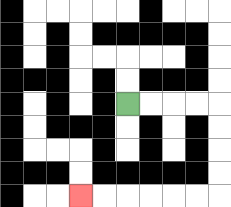{'start': '[5, 4]', 'end': '[3, 8]', 'path_directions': 'R,R,R,R,D,D,D,D,L,L,L,L,L,L', 'path_coordinates': '[[5, 4], [6, 4], [7, 4], [8, 4], [9, 4], [9, 5], [9, 6], [9, 7], [9, 8], [8, 8], [7, 8], [6, 8], [5, 8], [4, 8], [3, 8]]'}